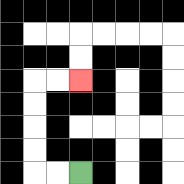{'start': '[3, 7]', 'end': '[3, 3]', 'path_directions': 'L,L,U,U,U,U,R,R', 'path_coordinates': '[[3, 7], [2, 7], [1, 7], [1, 6], [1, 5], [1, 4], [1, 3], [2, 3], [3, 3]]'}